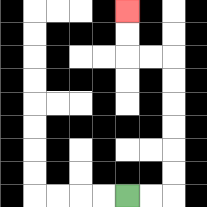{'start': '[5, 8]', 'end': '[5, 0]', 'path_directions': 'R,R,U,U,U,U,U,U,L,L,U,U', 'path_coordinates': '[[5, 8], [6, 8], [7, 8], [7, 7], [7, 6], [7, 5], [7, 4], [7, 3], [7, 2], [6, 2], [5, 2], [5, 1], [5, 0]]'}